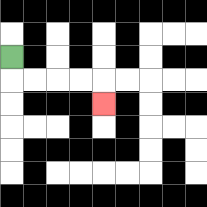{'start': '[0, 2]', 'end': '[4, 4]', 'path_directions': 'D,R,R,R,R,D', 'path_coordinates': '[[0, 2], [0, 3], [1, 3], [2, 3], [3, 3], [4, 3], [4, 4]]'}